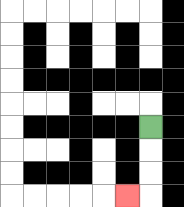{'start': '[6, 5]', 'end': '[5, 8]', 'path_directions': 'D,D,D,L', 'path_coordinates': '[[6, 5], [6, 6], [6, 7], [6, 8], [5, 8]]'}